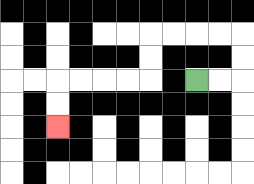{'start': '[8, 3]', 'end': '[2, 5]', 'path_directions': 'R,R,U,U,L,L,L,L,D,D,L,L,L,L,D,D', 'path_coordinates': '[[8, 3], [9, 3], [10, 3], [10, 2], [10, 1], [9, 1], [8, 1], [7, 1], [6, 1], [6, 2], [6, 3], [5, 3], [4, 3], [3, 3], [2, 3], [2, 4], [2, 5]]'}